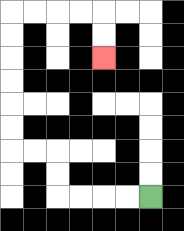{'start': '[6, 8]', 'end': '[4, 2]', 'path_directions': 'L,L,L,L,U,U,L,L,U,U,U,U,U,U,R,R,R,R,D,D', 'path_coordinates': '[[6, 8], [5, 8], [4, 8], [3, 8], [2, 8], [2, 7], [2, 6], [1, 6], [0, 6], [0, 5], [0, 4], [0, 3], [0, 2], [0, 1], [0, 0], [1, 0], [2, 0], [3, 0], [4, 0], [4, 1], [4, 2]]'}